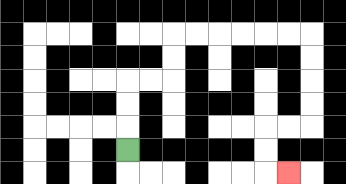{'start': '[5, 6]', 'end': '[12, 7]', 'path_directions': 'U,U,U,R,R,U,U,R,R,R,R,R,R,D,D,D,D,L,L,D,D,R', 'path_coordinates': '[[5, 6], [5, 5], [5, 4], [5, 3], [6, 3], [7, 3], [7, 2], [7, 1], [8, 1], [9, 1], [10, 1], [11, 1], [12, 1], [13, 1], [13, 2], [13, 3], [13, 4], [13, 5], [12, 5], [11, 5], [11, 6], [11, 7], [12, 7]]'}